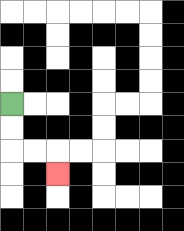{'start': '[0, 4]', 'end': '[2, 7]', 'path_directions': 'D,D,R,R,D', 'path_coordinates': '[[0, 4], [0, 5], [0, 6], [1, 6], [2, 6], [2, 7]]'}